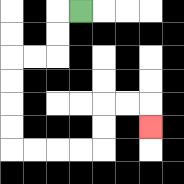{'start': '[3, 0]', 'end': '[6, 5]', 'path_directions': 'L,D,D,L,L,D,D,D,D,R,R,R,R,U,U,R,R,D', 'path_coordinates': '[[3, 0], [2, 0], [2, 1], [2, 2], [1, 2], [0, 2], [0, 3], [0, 4], [0, 5], [0, 6], [1, 6], [2, 6], [3, 6], [4, 6], [4, 5], [4, 4], [5, 4], [6, 4], [6, 5]]'}